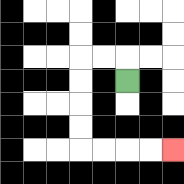{'start': '[5, 3]', 'end': '[7, 6]', 'path_directions': 'U,L,L,D,D,D,D,R,R,R,R', 'path_coordinates': '[[5, 3], [5, 2], [4, 2], [3, 2], [3, 3], [3, 4], [3, 5], [3, 6], [4, 6], [5, 6], [6, 6], [7, 6]]'}